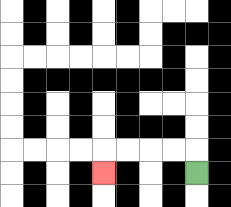{'start': '[8, 7]', 'end': '[4, 7]', 'path_directions': 'U,L,L,L,L,D', 'path_coordinates': '[[8, 7], [8, 6], [7, 6], [6, 6], [5, 6], [4, 6], [4, 7]]'}